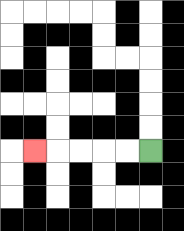{'start': '[6, 6]', 'end': '[1, 6]', 'path_directions': 'L,L,L,L,L', 'path_coordinates': '[[6, 6], [5, 6], [4, 6], [3, 6], [2, 6], [1, 6]]'}